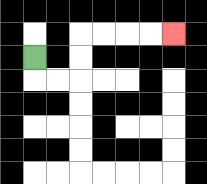{'start': '[1, 2]', 'end': '[7, 1]', 'path_directions': 'D,R,R,U,U,R,R,R,R', 'path_coordinates': '[[1, 2], [1, 3], [2, 3], [3, 3], [3, 2], [3, 1], [4, 1], [5, 1], [6, 1], [7, 1]]'}